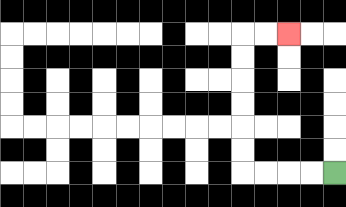{'start': '[14, 7]', 'end': '[12, 1]', 'path_directions': 'L,L,L,L,U,U,U,U,U,U,R,R', 'path_coordinates': '[[14, 7], [13, 7], [12, 7], [11, 7], [10, 7], [10, 6], [10, 5], [10, 4], [10, 3], [10, 2], [10, 1], [11, 1], [12, 1]]'}